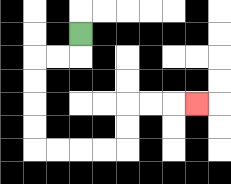{'start': '[3, 1]', 'end': '[8, 4]', 'path_directions': 'D,L,L,D,D,D,D,R,R,R,R,U,U,R,R,R', 'path_coordinates': '[[3, 1], [3, 2], [2, 2], [1, 2], [1, 3], [1, 4], [1, 5], [1, 6], [2, 6], [3, 6], [4, 6], [5, 6], [5, 5], [5, 4], [6, 4], [7, 4], [8, 4]]'}